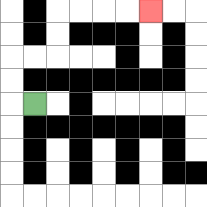{'start': '[1, 4]', 'end': '[6, 0]', 'path_directions': 'L,U,U,R,R,U,U,R,R,R,R', 'path_coordinates': '[[1, 4], [0, 4], [0, 3], [0, 2], [1, 2], [2, 2], [2, 1], [2, 0], [3, 0], [4, 0], [5, 0], [6, 0]]'}